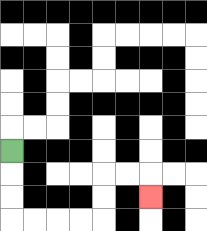{'start': '[0, 6]', 'end': '[6, 8]', 'path_directions': 'D,D,D,R,R,R,R,U,U,R,R,D', 'path_coordinates': '[[0, 6], [0, 7], [0, 8], [0, 9], [1, 9], [2, 9], [3, 9], [4, 9], [4, 8], [4, 7], [5, 7], [6, 7], [6, 8]]'}